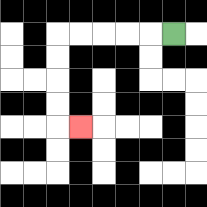{'start': '[7, 1]', 'end': '[3, 5]', 'path_directions': 'L,L,L,L,L,D,D,D,D,R', 'path_coordinates': '[[7, 1], [6, 1], [5, 1], [4, 1], [3, 1], [2, 1], [2, 2], [2, 3], [2, 4], [2, 5], [3, 5]]'}